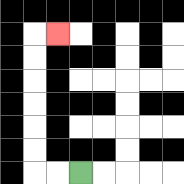{'start': '[3, 7]', 'end': '[2, 1]', 'path_directions': 'L,L,U,U,U,U,U,U,R', 'path_coordinates': '[[3, 7], [2, 7], [1, 7], [1, 6], [1, 5], [1, 4], [1, 3], [1, 2], [1, 1], [2, 1]]'}